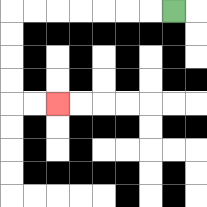{'start': '[7, 0]', 'end': '[2, 4]', 'path_directions': 'L,L,L,L,L,L,L,D,D,D,D,R,R', 'path_coordinates': '[[7, 0], [6, 0], [5, 0], [4, 0], [3, 0], [2, 0], [1, 0], [0, 0], [0, 1], [0, 2], [0, 3], [0, 4], [1, 4], [2, 4]]'}